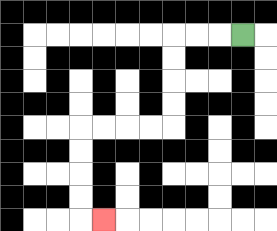{'start': '[10, 1]', 'end': '[4, 9]', 'path_directions': 'L,L,L,D,D,D,D,L,L,L,L,D,D,D,D,R', 'path_coordinates': '[[10, 1], [9, 1], [8, 1], [7, 1], [7, 2], [7, 3], [7, 4], [7, 5], [6, 5], [5, 5], [4, 5], [3, 5], [3, 6], [3, 7], [3, 8], [3, 9], [4, 9]]'}